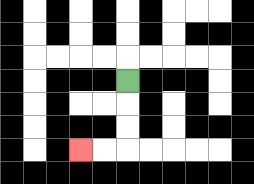{'start': '[5, 3]', 'end': '[3, 6]', 'path_directions': 'D,D,D,L,L', 'path_coordinates': '[[5, 3], [5, 4], [5, 5], [5, 6], [4, 6], [3, 6]]'}